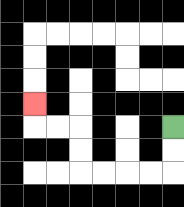{'start': '[7, 5]', 'end': '[1, 4]', 'path_directions': 'D,D,L,L,L,L,U,U,L,L,U', 'path_coordinates': '[[7, 5], [7, 6], [7, 7], [6, 7], [5, 7], [4, 7], [3, 7], [3, 6], [3, 5], [2, 5], [1, 5], [1, 4]]'}